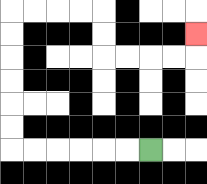{'start': '[6, 6]', 'end': '[8, 1]', 'path_directions': 'L,L,L,L,L,L,U,U,U,U,U,U,R,R,R,R,D,D,R,R,R,R,U', 'path_coordinates': '[[6, 6], [5, 6], [4, 6], [3, 6], [2, 6], [1, 6], [0, 6], [0, 5], [0, 4], [0, 3], [0, 2], [0, 1], [0, 0], [1, 0], [2, 0], [3, 0], [4, 0], [4, 1], [4, 2], [5, 2], [6, 2], [7, 2], [8, 2], [8, 1]]'}